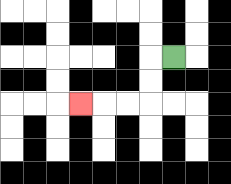{'start': '[7, 2]', 'end': '[3, 4]', 'path_directions': 'L,D,D,L,L,L', 'path_coordinates': '[[7, 2], [6, 2], [6, 3], [6, 4], [5, 4], [4, 4], [3, 4]]'}